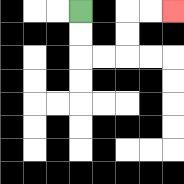{'start': '[3, 0]', 'end': '[7, 0]', 'path_directions': 'D,D,R,R,U,U,R,R', 'path_coordinates': '[[3, 0], [3, 1], [3, 2], [4, 2], [5, 2], [5, 1], [5, 0], [6, 0], [7, 0]]'}